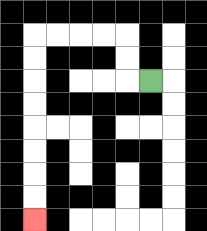{'start': '[6, 3]', 'end': '[1, 9]', 'path_directions': 'L,U,U,L,L,L,L,D,D,D,D,D,D,D,D', 'path_coordinates': '[[6, 3], [5, 3], [5, 2], [5, 1], [4, 1], [3, 1], [2, 1], [1, 1], [1, 2], [1, 3], [1, 4], [1, 5], [1, 6], [1, 7], [1, 8], [1, 9]]'}